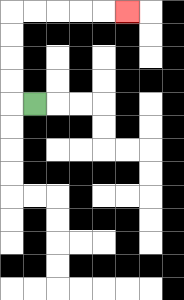{'start': '[1, 4]', 'end': '[5, 0]', 'path_directions': 'L,U,U,U,U,R,R,R,R,R', 'path_coordinates': '[[1, 4], [0, 4], [0, 3], [0, 2], [0, 1], [0, 0], [1, 0], [2, 0], [3, 0], [4, 0], [5, 0]]'}